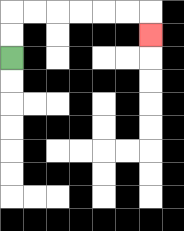{'start': '[0, 2]', 'end': '[6, 1]', 'path_directions': 'U,U,R,R,R,R,R,R,D', 'path_coordinates': '[[0, 2], [0, 1], [0, 0], [1, 0], [2, 0], [3, 0], [4, 0], [5, 0], [6, 0], [6, 1]]'}